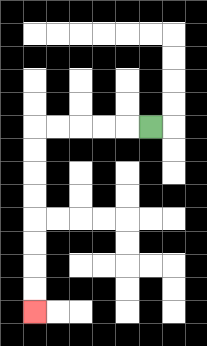{'start': '[6, 5]', 'end': '[1, 13]', 'path_directions': 'L,L,L,L,L,D,D,D,D,D,D,D,D', 'path_coordinates': '[[6, 5], [5, 5], [4, 5], [3, 5], [2, 5], [1, 5], [1, 6], [1, 7], [1, 8], [1, 9], [1, 10], [1, 11], [1, 12], [1, 13]]'}